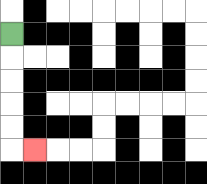{'start': '[0, 1]', 'end': '[1, 6]', 'path_directions': 'D,D,D,D,D,R', 'path_coordinates': '[[0, 1], [0, 2], [0, 3], [0, 4], [0, 5], [0, 6], [1, 6]]'}